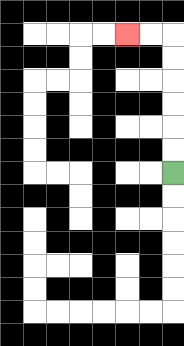{'start': '[7, 7]', 'end': '[5, 1]', 'path_directions': 'U,U,U,U,U,U,L,L', 'path_coordinates': '[[7, 7], [7, 6], [7, 5], [7, 4], [7, 3], [7, 2], [7, 1], [6, 1], [5, 1]]'}